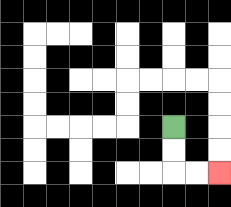{'start': '[7, 5]', 'end': '[9, 7]', 'path_directions': 'D,D,R,R', 'path_coordinates': '[[7, 5], [7, 6], [7, 7], [8, 7], [9, 7]]'}